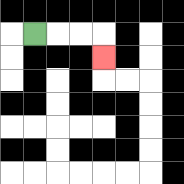{'start': '[1, 1]', 'end': '[4, 2]', 'path_directions': 'R,R,R,D', 'path_coordinates': '[[1, 1], [2, 1], [3, 1], [4, 1], [4, 2]]'}